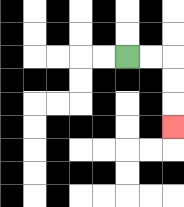{'start': '[5, 2]', 'end': '[7, 5]', 'path_directions': 'R,R,D,D,D', 'path_coordinates': '[[5, 2], [6, 2], [7, 2], [7, 3], [7, 4], [7, 5]]'}